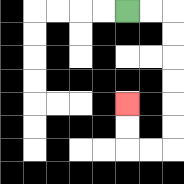{'start': '[5, 0]', 'end': '[5, 4]', 'path_directions': 'R,R,D,D,D,D,D,D,L,L,U,U', 'path_coordinates': '[[5, 0], [6, 0], [7, 0], [7, 1], [7, 2], [7, 3], [7, 4], [7, 5], [7, 6], [6, 6], [5, 6], [5, 5], [5, 4]]'}